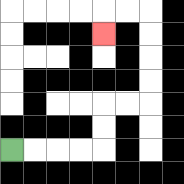{'start': '[0, 6]', 'end': '[4, 1]', 'path_directions': 'R,R,R,R,U,U,R,R,U,U,U,U,L,L,D', 'path_coordinates': '[[0, 6], [1, 6], [2, 6], [3, 6], [4, 6], [4, 5], [4, 4], [5, 4], [6, 4], [6, 3], [6, 2], [6, 1], [6, 0], [5, 0], [4, 0], [4, 1]]'}